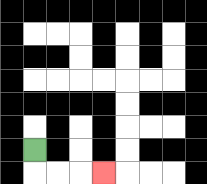{'start': '[1, 6]', 'end': '[4, 7]', 'path_directions': 'D,R,R,R', 'path_coordinates': '[[1, 6], [1, 7], [2, 7], [3, 7], [4, 7]]'}